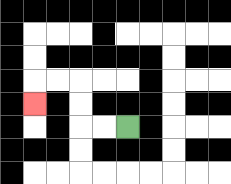{'start': '[5, 5]', 'end': '[1, 4]', 'path_directions': 'L,L,U,U,L,L,D', 'path_coordinates': '[[5, 5], [4, 5], [3, 5], [3, 4], [3, 3], [2, 3], [1, 3], [1, 4]]'}